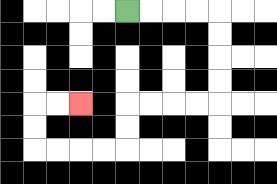{'start': '[5, 0]', 'end': '[3, 4]', 'path_directions': 'R,R,R,R,D,D,D,D,L,L,L,L,D,D,L,L,L,L,U,U,R,R', 'path_coordinates': '[[5, 0], [6, 0], [7, 0], [8, 0], [9, 0], [9, 1], [9, 2], [9, 3], [9, 4], [8, 4], [7, 4], [6, 4], [5, 4], [5, 5], [5, 6], [4, 6], [3, 6], [2, 6], [1, 6], [1, 5], [1, 4], [2, 4], [3, 4]]'}